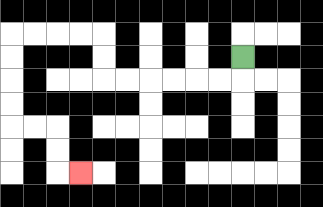{'start': '[10, 2]', 'end': '[3, 7]', 'path_directions': 'D,L,L,L,L,L,L,U,U,L,L,L,L,D,D,D,D,R,R,D,D,R', 'path_coordinates': '[[10, 2], [10, 3], [9, 3], [8, 3], [7, 3], [6, 3], [5, 3], [4, 3], [4, 2], [4, 1], [3, 1], [2, 1], [1, 1], [0, 1], [0, 2], [0, 3], [0, 4], [0, 5], [1, 5], [2, 5], [2, 6], [2, 7], [3, 7]]'}